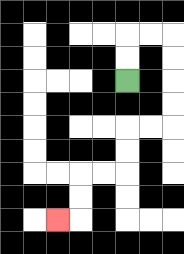{'start': '[5, 3]', 'end': '[2, 9]', 'path_directions': 'U,U,R,R,D,D,D,D,L,L,D,D,L,L,D,D,L', 'path_coordinates': '[[5, 3], [5, 2], [5, 1], [6, 1], [7, 1], [7, 2], [7, 3], [7, 4], [7, 5], [6, 5], [5, 5], [5, 6], [5, 7], [4, 7], [3, 7], [3, 8], [3, 9], [2, 9]]'}